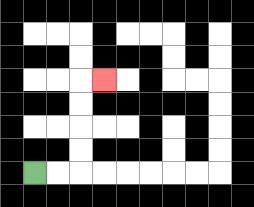{'start': '[1, 7]', 'end': '[4, 3]', 'path_directions': 'R,R,U,U,U,U,R', 'path_coordinates': '[[1, 7], [2, 7], [3, 7], [3, 6], [3, 5], [3, 4], [3, 3], [4, 3]]'}